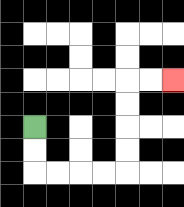{'start': '[1, 5]', 'end': '[7, 3]', 'path_directions': 'D,D,R,R,R,R,U,U,U,U,R,R', 'path_coordinates': '[[1, 5], [1, 6], [1, 7], [2, 7], [3, 7], [4, 7], [5, 7], [5, 6], [5, 5], [5, 4], [5, 3], [6, 3], [7, 3]]'}